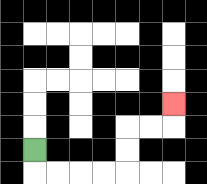{'start': '[1, 6]', 'end': '[7, 4]', 'path_directions': 'D,R,R,R,R,U,U,R,R,U', 'path_coordinates': '[[1, 6], [1, 7], [2, 7], [3, 7], [4, 7], [5, 7], [5, 6], [5, 5], [6, 5], [7, 5], [7, 4]]'}